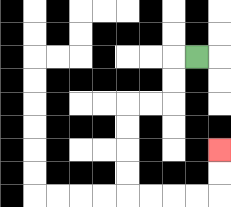{'start': '[8, 2]', 'end': '[9, 6]', 'path_directions': 'L,D,D,L,L,D,D,D,D,R,R,R,R,U,U', 'path_coordinates': '[[8, 2], [7, 2], [7, 3], [7, 4], [6, 4], [5, 4], [5, 5], [5, 6], [5, 7], [5, 8], [6, 8], [7, 8], [8, 8], [9, 8], [9, 7], [9, 6]]'}